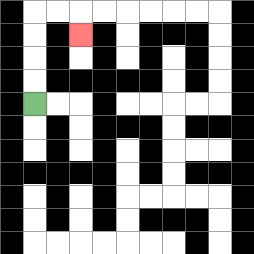{'start': '[1, 4]', 'end': '[3, 1]', 'path_directions': 'U,U,U,U,R,R,D', 'path_coordinates': '[[1, 4], [1, 3], [1, 2], [1, 1], [1, 0], [2, 0], [3, 0], [3, 1]]'}